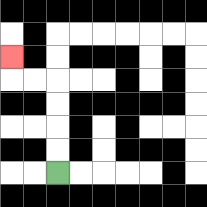{'start': '[2, 7]', 'end': '[0, 2]', 'path_directions': 'U,U,U,U,L,L,U', 'path_coordinates': '[[2, 7], [2, 6], [2, 5], [2, 4], [2, 3], [1, 3], [0, 3], [0, 2]]'}